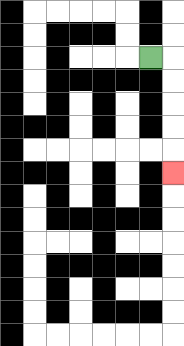{'start': '[6, 2]', 'end': '[7, 7]', 'path_directions': 'R,D,D,D,D,D', 'path_coordinates': '[[6, 2], [7, 2], [7, 3], [7, 4], [7, 5], [7, 6], [7, 7]]'}